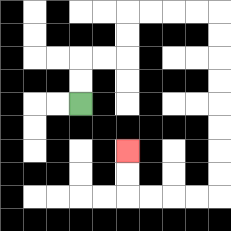{'start': '[3, 4]', 'end': '[5, 6]', 'path_directions': 'U,U,R,R,U,U,R,R,R,R,D,D,D,D,D,D,D,D,L,L,L,L,U,U', 'path_coordinates': '[[3, 4], [3, 3], [3, 2], [4, 2], [5, 2], [5, 1], [5, 0], [6, 0], [7, 0], [8, 0], [9, 0], [9, 1], [9, 2], [9, 3], [9, 4], [9, 5], [9, 6], [9, 7], [9, 8], [8, 8], [7, 8], [6, 8], [5, 8], [5, 7], [5, 6]]'}